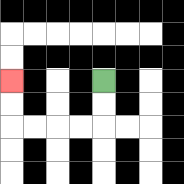{'start': '[4, 3]', 'end': '[0, 3]', 'path_directions': 'D,D,L,L,L,L,U,U', 'path_coordinates': '[[4, 3], [4, 4], [4, 5], [3, 5], [2, 5], [1, 5], [0, 5], [0, 4], [0, 3]]'}